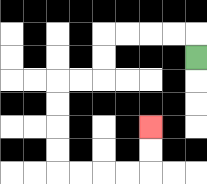{'start': '[8, 2]', 'end': '[6, 5]', 'path_directions': 'U,L,L,L,L,D,D,L,L,D,D,D,D,R,R,R,R,U,U', 'path_coordinates': '[[8, 2], [8, 1], [7, 1], [6, 1], [5, 1], [4, 1], [4, 2], [4, 3], [3, 3], [2, 3], [2, 4], [2, 5], [2, 6], [2, 7], [3, 7], [4, 7], [5, 7], [6, 7], [6, 6], [6, 5]]'}